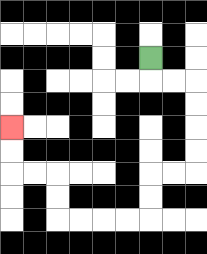{'start': '[6, 2]', 'end': '[0, 5]', 'path_directions': 'D,R,R,D,D,D,D,L,L,D,D,L,L,L,L,U,U,L,L,U,U', 'path_coordinates': '[[6, 2], [6, 3], [7, 3], [8, 3], [8, 4], [8, 5], [8, 6], [8, 7], [7, 7], [6, 7], [6, 8], [6, 9], [5, 9], [4, 9], [3, 9], [2, 9], [2, 8], [2, 7], [1, 7], [0, 7], [0, 6], [0, 5]]'}